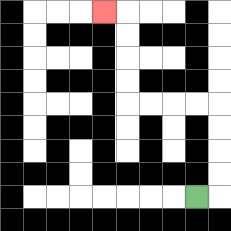{'start': '[8, 8]', 'end': '[4, 0]', 'path_directions': 'R,U,U,U,U,L,L,L,L,U,U,U,U,L', 'path_coordinates': '[[8, 8], [9, 8], [9, 7], [9, 6], [9, 5], [9, 4], [8, 4], [7, 4], [6, 4], [5, 4], [5, 3], [5, 2], [5, 1], [5, 0], [4, 0]]'}